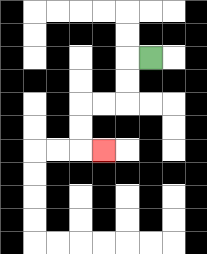{'start': '[6, 2]', 'end': '[4, 6]', 'path_directions': 'L,D,D,L,L,D,D,R', 'path_coordinates': '[[6, 2], [5, 2], [5, 3], [5, 4], [4, 4], [3, 4], [3, 5], [3, 6], [4, 6]]'}